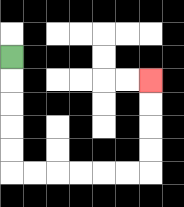{'start': '[0, 2]', 'end': '[6, 3]', 'path_directions': 'D,D,D,D,D,R,R,R,R,R,R,U,U,U,U', 'path_coordinates': '[[0, 2], [0, 3], [0, 4], [0, 5], [0, 6], [0, 7], [1, 7], [2, 7], [3, 7], [4, 7], [5, 7], [6, 7], [6, 6], [6, 5], [6, 4], [6, 3]]'}